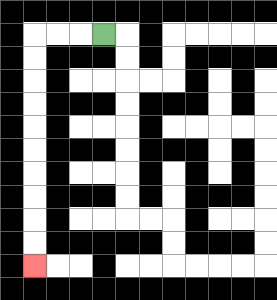{'start': '[4, 1]', 'end': '[1, 11]', 'path_directions': 'L,L,L,D,D,D,D,D,D,D,D,D,D', 'path_coordinates': '[[4, 1], [3, 1], [2, 1], [1, 1], [1, 2], [1, 3], [1, 4], [1, 5], [1, 6], [1, 7], [1, 8], [1, 9], [1, 10], [1, 11]]'}